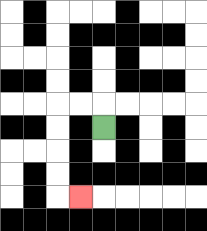{'start': '[4, 5]', 'end': '[3, 8]', 'path_directions': 'U,L,L,D,D,D,D,R', 'path_coordinates': '[[4, 5], [4, 4], [3, 4], [2, 4], [2, 5], [2, 6], [2, 7], [2, 8], [3, 8]]'}